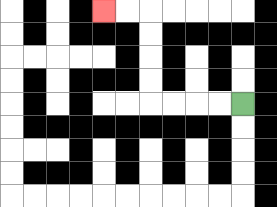{'start': '[10, 4]', 'end': '[4, 0]', 'path_directions': 'L,L,L,L,U,U,U,U,L,L', 'path_coordinates': '[[10, 4], [9, 4], [8, 4], [7, 4], [6, 4], [6, 3], [6, 2], [6, 1], [6, 0], [5, 0], [4, 0]]'}